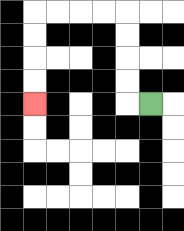{'start': '[6, 4]', 'end': '[1, 4]', 'path_directions': 'L,U,U,U,U,L,L,L,L,D,D,D,D', 'path_coordinates': '[[6, 4], [5, 4], [5, 3], [5, 2], [5, 1], [5, 0], [4, 0], [3, 0], [2, 0], [1, 0], [1, 1], [1, 2], [1, 3], [1, 4]]'}